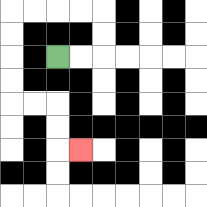{'start': '[2, 2]', 'end': '[3, 6]', 'path_directions': 'R,R,U,U,L,L,L,L,D,D,D,D,R,R,D,D,R', 'path_coordinates': '[[2, 2], [3, 2], [4, 2], [4, 1], [4, 0], [3, 0], [2, 0], [1, 0], [0, 0], [0, 1], [0, 2], [0, 3], [0, 4], [1, 4], [2, 4], [2, 5], [2, 6], [3, 6]]'}